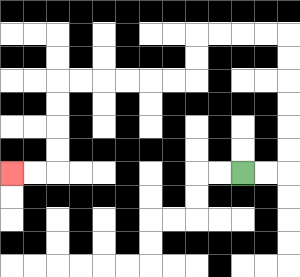{'start': '[10, 7]', 'end': '[0, 7]', 'path_directions': 'R,R,U,U,U,U,U,U,L,L,L,L,D,D,L,L,L,L,L,L,D,D,D,D,L,L', 'path_coordinates': '[[10, 7], [11, 7], [12, 7], [12, 6], [12, 5], [12, 4], [12, 3], [12, 2], [12, 1], [11, 1], [10, 1], [9, 1], [8, 1], [8, 2], [8, 3], [7, 3], [6, 3], [5, 3], [4, 3], [3, 3], [2, 3], [2, 4], [2, 5], [2, 6], [2, 7], [1, 7], [0, 7]]'}